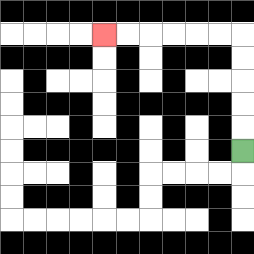{'start': '[10, 6]', 'end': '[4, 1]', 'path_directions': 'U,U,U,U,U,L,L,L,L,L,L', 'path_coordinates': '[[10, 6], [10, 5], [10, 4], [10, 3], [10, 2], [10, 1], [9, 1], [8, 1], [7, 1], [6, 1], [5, 1], [4, 1]]'}